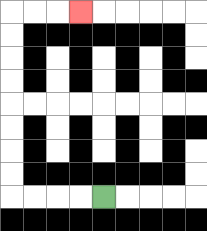{'start': '[4, 8]', 'end': '[3, 0]', 'path_directions': 'L,L,L,L,U,U,U,U,U,U,U,U,R,R,R', 'path_coordinates': '[[4, 8], [3, 8], [2, 8], [1, 8], [0, 8], [0, 7], [0, 6], [0, 5], [0, 4], [0, 3], [0, 2], [0, 1], [0, 0], [1, 0], [2, 0], [3, 0]]'}